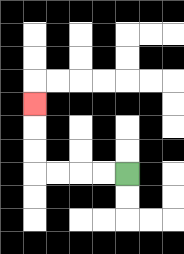{'start': '[5, 7]', 'end': '[1, 4]', 'path_directions': 'L,L,L,L,U,U,U', 'path_coordinates': '[[5, 7], [4, 7], [3, 7], [2, 7], [1, 7], [1, 6], [1, 5], [1, 4]]'}